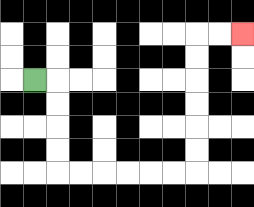{'start': '[1, 3]', 'end': '[10, 1]', 'path_directions': 'R,D,D,D,D,R,R,R,R,R,R,U,U,U,U,U,U,R,R', 'path_coordinates': '[[1, 3], [2, 3], [2, 4], [2, 5], [2, 6], [2, 7], [3, 7], [4, 7], [5, 7], [6, 7], [7, 7], [8, 7], [8, 6], [8, 5], [8, 4], [8, 3], [8, 2], [8, 1], [9, 1], [10, 1]]'}